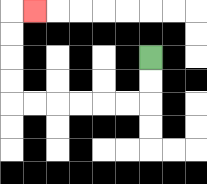{'start': '[6, 2]', 'end': '[1, 0]', 'path_directions': 'D,D,L,L,L,L,L,L,U,U,U,U,R', 'path_coordinates': '[[6, 2], [6, 3], [6, 4], [5, 4], [4, 4], [3, 4], [2, 4], [1, 4], [0, 4], [0, 3], [0, 2], [0, 1], [0, 0], [1, 0]]'}